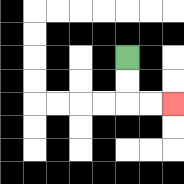{'start': '[5, 2]', 'end': '[7, 4]', 'path_directions': 'D,D,R,R', 'path_coordinates': '[[5, 2], [5, 3], [5, 4], [6, 4], [7, 4]]'}